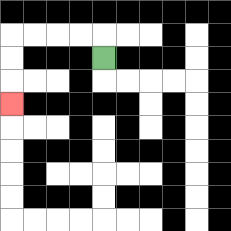{'start': '[4, 2]', 'end': '[0, 4]', 'path_directions': 'U,L,L,L,L,D,D,D', 'path_coordinates': '[[4, 2], [4, 1], [3, 1], [2, 1], [1, 1], [0, 1], [0, 2], [0, 3], [0, 4]]'}